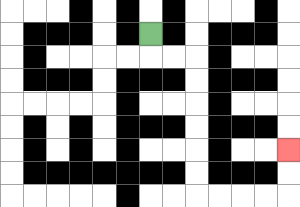{'start': '[6, 1]', 'end': '[12, 6]', 'path_directions': 'D,R,R,D,D,D,D,D,D,R,R,R,R,U,U', 'path_coordinates': '[[6, 1], [6, 2], [7, 2], [8, 2], [8, 3], [8, 4], [8, 5], [8, 6], [8, 7], [8, 8], [9, 8], [10, 8], [11, 8], [12, 8], [12, 7], [12, 6]]'}